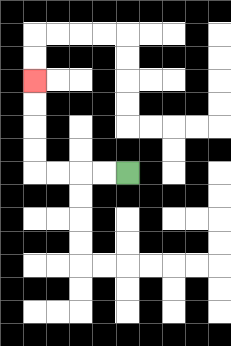{'start': '[5, 7]', 'end': '[1, 3]', 'path_directions': 'L,L,L,L,U,U,U,U', 'path_coordinates': '[[5, 7], [4, 7], [3, 7], [2, 7], [1, 7], [1, 6], [1, 5], [1, 4], [1, 3]]'}